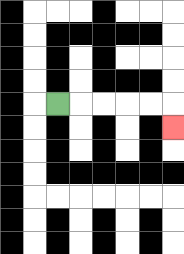{'start': '[2, 4]', 'end': '[7, 5]', 'path_directions': 'R,R,R,R,R,D', 'path_coordinates': '[[2, 4], [3, 4], [4, 4], [5, 4], [6, 4], [7, 4], [7, 5]]'}